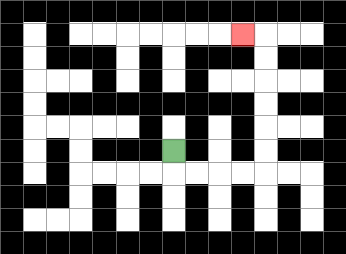{'start': '[7, 6]', 'end': '[10, 1]', 'path_directions': 'D,R,R,R,R,U,U,U,U,U,U,L', 'path_coordinates': '[[7, 6], [7, 7], [8, 7], [9, 7], [10, 7], [11, 7], [11, 6], [11, 5], [11, 4], [11, 3], [11, 2], [11, 1], [10, 1]]'}